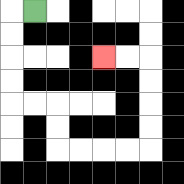{'start': '[1, 0]', 'end': '[4, 2]', 'path_directions': 'L,D,D,D,D,R,R,D,D,R,R,R,R,U,U,U,U,L,L', 'path_coordinates': '[[1, 0], [0, 0], [0, 1], [0, 2], [0, 3], [0, 4], [1, 4], [2, 4], [2, 5], [2, 6], [3, 6], [4, 6], [5, 6], [6, 6], [6, 5], [6, 4], [6, 3], [6, 2], [5, 2], [4, 2]]'}